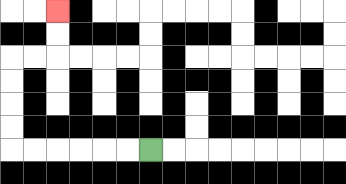{'start': '[6, 6]', 'end': '[2, 0]', 'path_directions': 'L,L,L,L,L,L,U,U,U,U,R,R,U,U', 'path_coordinates': '[[6, 6], [5, 6], [4, 6], [3, 6], [2, 6], [1, 6], [0, 6], [0, 5], [0, 4], [0, 3], [0, 2], [1, 2], [2, 2], [2, 1], [2, 0]]'}